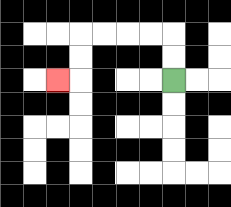{'start': '[7, 3]', 'end': '[2, 3]', 'path_directions': 'U,U,L,L,L,L,D,D,L', 'path_coordinates': '[[7, 3], [7, 2], [7, 1], [6, 1], [5, 1], [4, 1], [3, 1], [3, 2], [3, 3], [2, 3]]'}